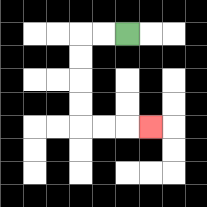{'start': '[5, 1]', 'end': '[6, 5]', 'path_directions': 'L,L,D,D,D,D,R,R,R', 'path_coordinates': '[[5, 1], [4, 1], [3, 1], [3, 2], [3, 3], [3, 4], [3, 5], [4, 5], [5, 5], [6, 5]]'}